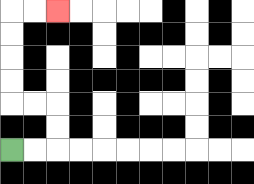{'start': '[0, 6]', 'end': '[2, 0]', 'path_directions': 'R,R,U,U,L,L,U,U,U,U,R,R', 'path_coordinates': '[[0, 6], [1, 6], [2, 6], [2, 5], [2, 4], [1, 4], [0, 4], [0, 3], [0, 2], [0, 1], [0, 0], [1, 0], [2, 0]]'}